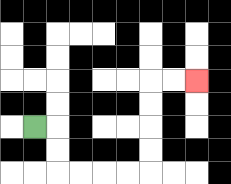{'start': '[1, 5]', 'end': '[8, 3]', 'path_directions': 'R,D,D,R,R,R,R,U,U,U,U,R,R', 'path_coordinates': '[[1, 5], [2, 5], [2, 6], [2, 7], [3, 7], [4, 7], [5, 7], [6, 7], [6, 6], [6, 5], [6, 4], [6, 3], [7, 3], [8, 3]]'}